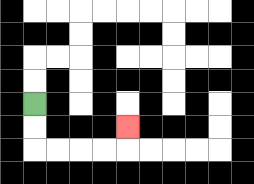{'start': '[1, 4]', 'end': '[5, 5]', 'path_directions': 'D,D,R,R,R,R,U', 'path_coordinates': '[[1, 4], [1, 5], [1, 6], [2, 6], [3, 6], [4, 6], [5, 6], [5, 5]]'}